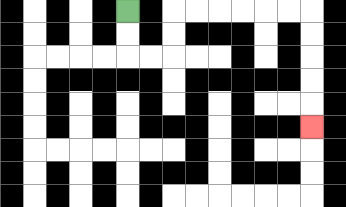{'start': '[5, 0]', 'end': '[13, 5]', 'path_directions': 'D,D,R,R,U,U,R,R,R,R,R,R,D,D,D,D,D', 'path_coordinates': '[[5, 0], [5, 1], [5, 2], [6, 2], [7, 2], [7, 1], [7, 0], [8, 0], [9, 0], [10, 0], [11, 0], [12, 0], [13, 0], [13, 1], [13, 2], [13, 3], [13, 4], [13, 5]]'}